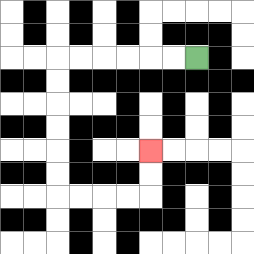{'start': '[8, 2]', 'end': '[6, 6]', 'path_directions': 'L,L,L,L,L,L,D,D,D,D,D,D,R,R,R,R,U,U', 'path_coordinates': '[[8, 2], [7, 2], [6, 2], [5, 2], [4, 2], [3, 2], [2, 2], [2, 3], [2, 4], [2, 5], [2, 6], [2, 7], [2, 8], [3, 8], [4, 8], [5, 8], [6, 8], [6, 7], [6, 6]]'}